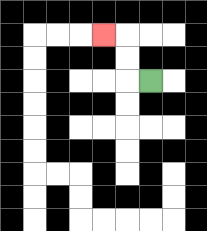{'start': '[6, 3]', 'end': '[4, 1]', 'path_directions': 'L,U,U,L', 'path_coordinates': '[[6, 3], [5, 3], [5, 2], [5, 1], [4, 1]]'}